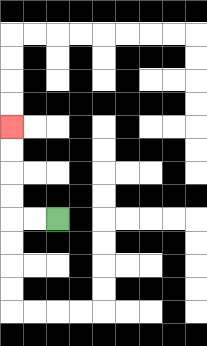{'start': '[2, 9]', 'end': '[0, 5]', 'path_directions': 'L,L,U,U,U,U', 'path_coordinates': '[[2, 9], [1, 9], [0, 9], [0, 8], [0, 7], [0, 6], [0, 5]]'}